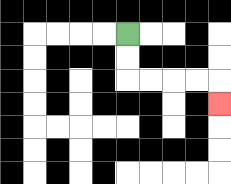{'start': '[5, 1]', 'end': '[9, 4]', 'path_directions': 'D,D,R,R,R,R,D', 'path_coordinates': '[[5, 1], [5, 2], [5, 3], [6, 3], [7, 3], [8, 3], [9, 3], [9, 4]]'}